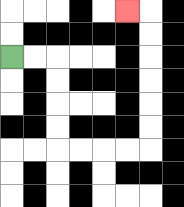{'start': '[0, 2]', 'end': '[5, 0]', 'path_directions': 'R,R,D,D,D,D,R,R,R,R,U,U,U,U,U,U,L', 'path_coordinates': '[[0, 2], [1, 2], [2, 2], [2, 3], [2, 4], [2, 5], [2, 6], [3, 6], [4, 6], [5, 6], [6, 6], [6, 5], [6, 4], [6, 3], [6, 2], [6, 1], [6, 0], [5, 0]]'}